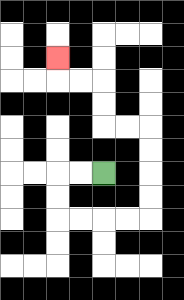{'start': '[4, 7]', 'end': '[2, 2]', 'path_directions': 'L,L,D,D,R,R,R,R,U,U,U,U,L,L,U,U,L,L,U', 'path_coordinates': '[[4, 7], [3, 7], [2, 7], [2, 8], [2, 9], [3, 9], [4, 9], [5, 9], [6, 9], [6, 8], [6, 7], [6, 6], [6, 5], [5, 5], [4, 5], [4, 4], [4, 3], [3, 3], [2, 3], [2, 2]]'}